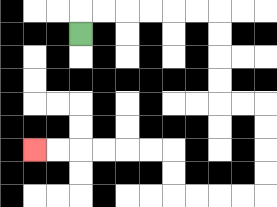{'start': '[3, 1]', 'end': '[1, 6]', 'path_directions': 'U,R,R,R,R,R,R,D,D,D,D,R,R,D,D,D,D,L,L,L,L,U,U,L,L,L,L,L,L', 'path_coordinates': '[[3, 1], [3, 0], [4, 0], [5, 0], [6, 0], [7, 0], [8, 0], [9, 0], [9, 1], [9, 2], [9, 3], [9, 4], [10, 4], [11, 4], [11, 5], [11, 6], [11, 7], [11, 8], [10, 8], [9, 8], [8, 8], [7, 8], [7, 7], [7, 6], [6, 6], [5, 6], [4, 6], [3, 6], [2, 6], [1, 6]]'}